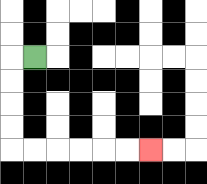{'start': '[1, 2]', 'end': '[6, 6]', 'path_directions': 'L,D,D,D,D,R,R,R,R,R,R', 'path_coordinates': '[[1, 2], [0, 2], [0, 3], [0, 4], [0, 5], [0, 6], [1, 6], [2, 6], [3, 6], [4, 6], [5, 6], [6, 6]]'}